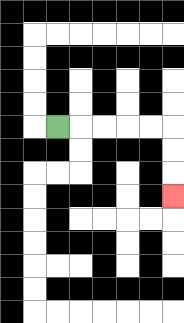{'start': '[2, 5]', 'end': '[7, 8]', 'path_directions': 'R,R,R,R,R,D,D,D', 'path_coordinates': '[[2, 5], [3, 5], [4, 5], [5, 5], [6, 5], [7, 5], [7, 6], [7, 7], [7, 8]]'}